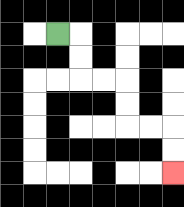{'start': '[2, 1]', 'end': '[7, 7]', 'path_directions': 'R,D,D,R,R,D,D,R,R,D,D', 'path_coordinates': '[[2, 1], [3, 1], [3, 2], [3, 3], [4, 3], [5, 3], [5, 4], [5, 5], [6, 5], [7, 5], [7, 6], [7, 7]]'}